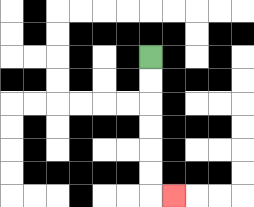{'start': '[6, 2]', 'end': '[7, 8]', 'path_directions': 'D,D,D,D,D,D,R', 'path_coordinates': '[[6, 2], [6, 3], [6, 4], [6, 5], [6, 6], [6, 7], [6, 8], [7, 8]]'}